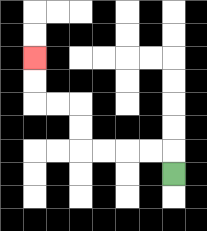{'start': '[7, 7]', 'end': '[1, 2]', 'path_directions': 'U,L,L,L,L,U,U,L,L,U,U', 'path_coordinates': '[[7, 7], [7, 6], [6, 6], [5, 6], [4, 6], [3, 6], [3, 5], [3, 4], [2, 4], [1, 4], [1, 3], [1, 2]]'}